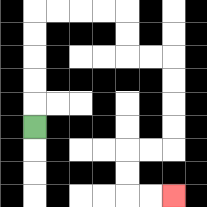{'start': '[1, 5]', 'end': '[7, 8]', 'path_directions': 'U,U,U,U,U,R,R,R,R,D,D,R,R,D,D,D,D,L,L,D,D,R,R', 'path_coordinates': '[[1, 5], [1, 4], [1, 3], [1, 2], [1, 1], [1, 0], [2, 0], [3, 0], [4, 0], [5, 0], [5, 1], [5, 2], [6, 2], [7, 2], [7, 3], [7, 4], [7, 5], [7, 6], [6, 6], [5, 6], [5, 7], [5, 8], [6, 8], [7, 8]]'}